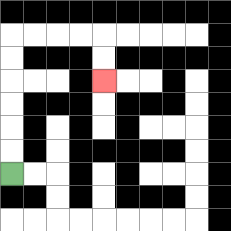{'start': '[0, 7]', 'end': '[4, 3]', 'path_directions': 'U,U,U,U,U,U,R,R,R,R,D,D', 'path_coordinates': '[[0, 7], [0, 6], [0, 5], [0, 4], [0, 3], [0, 2], [0, 1], [1, 1], [2, 1], [3, 1], [4, 1], [4, 2], [4, 3]]'}